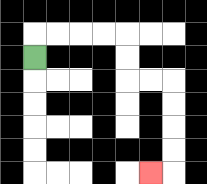{'start': '[1, 2]', 'end': '[6, 7]', 'path_directions': 'U,R,R,R,R,D,D,R,R,D,D,D,D,L', 'path_coordinates': '[[1, 2], [1, 1], [2, 1], [3, 1], [4, 1], [5, 1], [5, 2], [5, 3], [6, 3], [7, 3], [7, 4], [7, 5], [7, 6], [7, 7], [6, 7]]'}